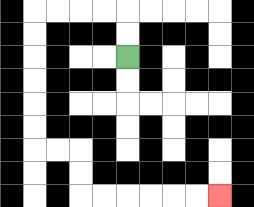{'start': '[5, 2]', 'end': '[9, 8]', 'path_directions': 'U,U,L,L,L,L,D,D,D,D,D,D,R,R,D,D,R,R,R,R,R,R', 'path_coordinates': '[[5, 2], [5, 1], [5, 0], [4, 0], [3, 0], [2, 0], [1, 0], [1, 1], [1, 2], [1, 3], [1, 4], [1, 5], [1, 6], [2, 6], [3, 6], [3, 7], [3, 8], [4, 8], [5, 8], [6, 8], [7, 8], [8, 8], [9, 8]]'}